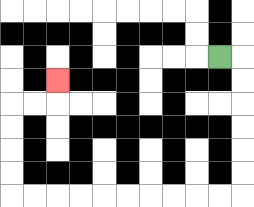{'start': '[9, 2]', 'end': '[2, 3]', 'path_directions': 'R,D,D,D,D,D,D,L,L,L,L,L,L,L,L,L,L,U,U,U,U,R,R,U', 'path_coordinates': '[[9, 2], [10, 2], [10, 3], [10, 4], [10, 5], [10, 6], [10, 7], [10, 8], [9, 8], [8, 8], [7, 8], [6, 8], [5, 8], [4, 8], [3, 8], [2, 8], [1, 8], [0, 8], [0, 7], [0, 6], [0, 5], [0, 4], [1, 4], [2, 4], [2, 3]]'}